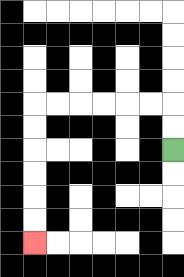{'start': '[7, 6]', 'end': '[1, 10]', 'path_directions': 'U,U,L,L,L,L,L,L,D,D,D,D,D,D', 'path_coordinates': '[[7, 6], [7, 5], [7, 4], [6, 4], [5, 4], [4, 4], [3, 4], [2, 4], [1, 4], [1, 5], [1, 6], [1, 7], [1, 8], [1, 9], [1, 10]]'}